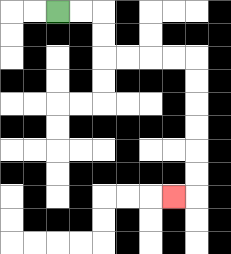{'start': '[2, 0]', 'end': '[7, 8]', 'path_directions': 'R,R,D,D,R,R,R,R,D,D,D,D,D,D,L', 'path_coordinates': '[[2, 0], [3, 0], [4, 0], [4, 1], [4, 2], [5, 2], [6, 2], [7, 2], [8, 2], [8, 3], [8, 4], [8, 5], [8, 6], [8, 7], [8, 8], [7, 8]]'}